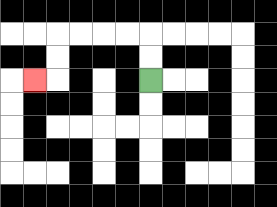{'start': '[6, 3]', 'end': '[1, 3]', 'path_directions': 'U,U,L,L,L,L,D,D,L', 'path_coordinates': '[[6, 3], [6, 2], [6, 1], [5, 1], [4, 1], [3, 1], [2, 1], [2, 2], [2, 3], [1, 3]]'}